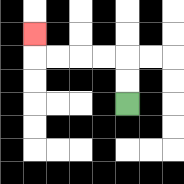{'start': '[5, 4]', 'end': '[1, 1]', 'path_directions': 'U,U,L,L,L,L,U', 'path_coordinates': '[[5, 4], [5, 3], [5, 2], [4, 2], [3, 2], [2, 2], [1, 2], [1, 1]]'}